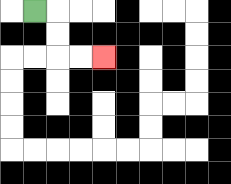{'start': '[1, 0]', 'end': '[4, 2]', 'path_directions': 'R,D,D,R,R', 'path_coordinates': '[[1, 0], [2, 0], [2, 1], [2, 2], [3, 2], [4, 2]]'}